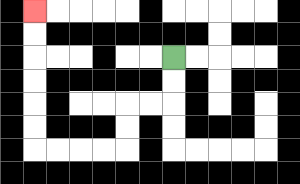{'start': '[7, 2]', 'end': '[1, 0]', 'path_directions': 'D,D,L,L,D,D,L,L,L,L,U,U,U,U,U,U', 'path_coordinates': '[[7, 2], [7, 3], [7, 4], [6, 4], [5, 4], [5, 5], [5, 6], [4, 6], [3, 6], [2, 6], [1, 6], [1, 5], [1, 4], [1, 3], [1, 2], [1, 1], [1, 0]]'}